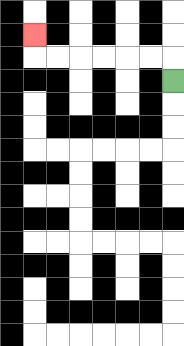{'start': '[7, 3]', 'end': '[1, 1]', 'path_directions': 'U,L,L,L,L,L,L,U', 'path_coordinates': '[[7, 3], [7, 2], [6, 2], [5, 2], [4, 2], [3, 2], [2, 2], [1, 2], [1, 1]]'}